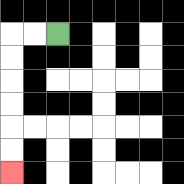{'start': '[2, 1]', 'end': '[0, 7]', 'path_directions': 'L,L,D,D,D,D,D,D', 'path_coordinates': '[[2, 1], [1, 1], [0, 1], [0, 2], [0, 3], [0, 4], [0, 5], [0, 6], [0, 7]]'}